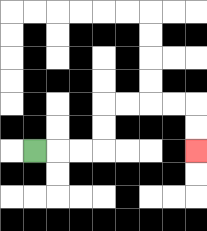{'start': '[1, 6]', 'end': '[8, 6]', 'path_directions': 'R,R,R,U,U,R,R,R,R,D,D', 'path_coordinates': '[[1, 6], [2, 6], [3, 6], [4, 6], [4, 5], [4, 4], [5, 4], [6, 4], [7, 4], [8, 4], [8, 5], [8, 6]]'}